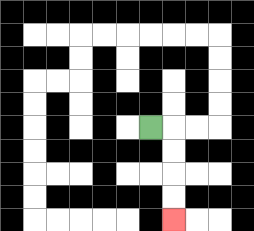{'start': '[6, 5]', 'end': '[7, 9]', 'path_directions': 'R,D,D,D,D', 'path_coordinates': '[[6, 5], [7, 5], [7, 6], [7, 7], [7, 8], [7, 9]]'}